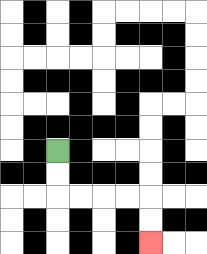{'start': '[2, 6]', 'end': '[6, 10]', 'path_directions': 'D,D,R,R,R,R,D,D', 'path_coordinates': '[[2, 6], [2, 7], [2, 8], [3, 8], [4, 8], [5, 8], [6, 8], [6, 9], [6, 10]]'}